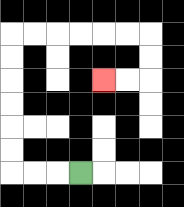{'start': '[3, 7]', 'end': '[4, 3]', 'path_directions': 'L,L,L,U,U,U,U,U,U,R,R,R,R,R,R,D,D,L,L', 'path_coordinates': '[[3, 7], [2, 7], [1, 7], [0, 7], [0, 6], [0, 5], [0, 4], [0, 3], [0, 2], [0, 1], [1, 1], [2, 1], [3, 1], [4, 1], [5, 1], [6, 1], [6, 2], [6, 3], [5, 3], [4, 3]]'}